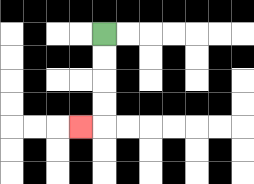{'start': '[4, 1]', 'end': '[3, 5]', 'path_directions': 'D,D,D,D,L', 'path_coordinates': '[[4, 1], [4, 2], [4, 3], [4, 4], [4, 5], [3, 5]]'}